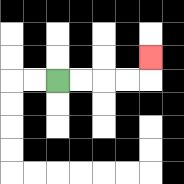{'start': '[2, 3]', 'end': '[6, 2]', 'path_directions': 'R,R,R,R,U', 'path_coordinates': '[[2, 3], [3, 3], [4, 3], [5, 3], [6, 3], [6, 2]]'}